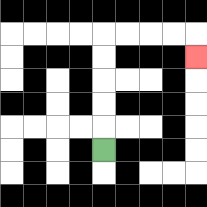{'start': '[4, 6]', 'end': '[8, 2]', 'path_directions': 'U,U,U,U,U,R,R,R,R,D', 'path_coordinates': '[[4, 6], [4, 5], [4, 4], [4, 3], [4, 2], [4, 1], [5, 1], [6, 1], [7, 1], [8, 1], [8, 2]]'}